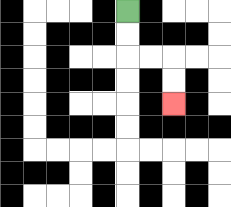{'start': '[5, 0]', 'end': '[7, 4]', 'path_directions': 'D,D,R,R,D,D', 'path_coordinates': '[[5, 0], [5, 1], [5, 2], [6, 2], [7, 2], [7, 3], [7, 4]]'}